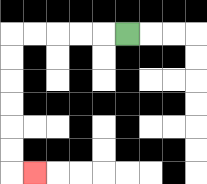{'start': '[5, 1]', 'end': '[1, 7]', 'path_directions': 'L,L,L,L,L,D,D,D,D,D,D,R', 'path_coordinates': '[[5, 1], [4, 1], [3, 1], [2, 1], [1, 1], [0, 1], [0, 2], [0, 3], [0, 4], [0, 5], [0, 6], [0, 7], [1, 7]]'}